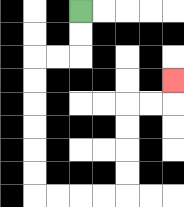{'start': '[3, 0]', 'end': '[7, 3]', 'path_directions': 'D,D,L,L,D,D,D,D,D,D,R,R,R,R,U,U,U,U,R,R,U', 'path_coordinates': '[[3, 0], [3, 1], [3, 2], [2, 2], [1, 2], [1, 3], [1, 4], [1, 5], [1, 6], [1, 7], [1, 8], [2, 8], [3, 8], [4, 8], [5, 8], [5, 7], [5, 6], [5, 5], [5, 4], [6, 4], [7, 4], [7, 3]]'}